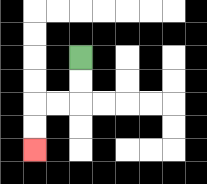{'start': '[3, 2]', 'end': '[1, 6]', 'path_directions': 'D,D,L,L,D,D', 'path_coordinates': '[[3, 2], [3, 3], [3, 4], [2, 4], [1, 4], [1, 5], [1, 6]]'}